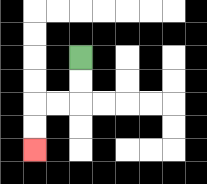{'start': '[3, 2]', 'end': '[1, 6]', 'path_directions': 'D,D,L,L,D,D', 'path_coordinates': '[[3, 2], [3, 3], [3, 4], [2, 4], [1, 4], [1, 5], [1, 6]]'}